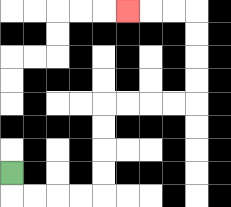{'start': '[0, 7]', 'end': '[5, 0]', 'path_directions': 'D,R,R,R,R,U,U,U,U,R,R,R,R,U,U,U,U,L,L,L', 'path_coordinates': '[[0, 7], [0, 8], [1, 8], [2, 8], [3, 8], [4, 8], [4, 7], [4, 6], [4, 5], [4, 4], [5, 4], [6, 4], [7, 4], [8, 4], [8, 3], [8, 2], [8, 1], [8, 0], [7, 0], [6, 0], [5, 0]]'}